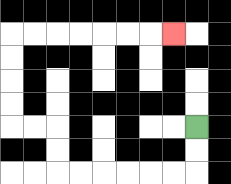{'start': '[8, 5]', 'end': '[7, 1]', 'path_directions': 'D,D,L,L,L,L,L,L,U,U,L,L,U,U,U,U,R,R,R,R,R,R,R', 'path_coordinates': '[[8, 5], [8, 6], [8, 7], [7, 7], [6, 7], [5, 7], [4, 7], [3, 7], [2, 7], [2, 6], [2, 5], [1, 5], [0, 5], [0, 4], [0, 3], [0, 2], [0, 1], [1, 1], [2, 1], [3, 1], [4, 1], [5, 1], [6, 1], [7, 1]]'}